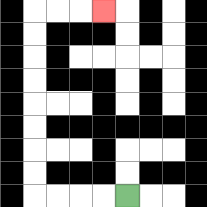{'start': '[5, 8]', 'end': '[4, 0]', 'path_directions': 'L,L,L,L,U,U,U,U,U,U,U,U,R,R,R', 'path_coordinates': '[[5, 8], [4, 8], [3, 8], [2, 8], [1, 8], [1, 7], [1, 6], [1, 5], [1, 4], [1, 3], [1, 2], [1, 1], [1, 0], [2, 0], [3, 0], [4, 0]]'}